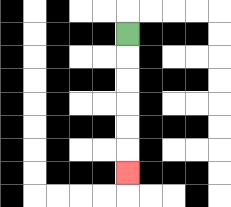{'start': '[5, 1]', 'end': '[5, 7]', 'path_directions': 'D,D,D,D,D,D', 'path_coordinates': '[[5, 1], [5, 2], [5, 3], [5, 4], [5, 5], [5, 6], [5, 7]]'}